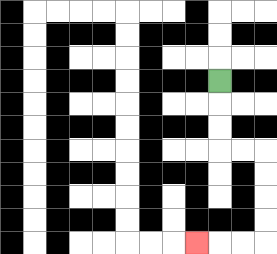{'start': '[9, 3]', 'end': '[8, 10]', 'path_directions': 'D,D,D,R,R,D,D,D,D,L,L,L', 'path_coordinates': '[[9, 3], [9, 4], [9, 5], [9, 6], [10, 6], [11, 6], [11, 7], [11, 8], [11, 9], [11, 10], [10, 10], [9, 10], [8, 10]]'}